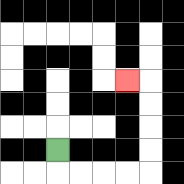{'start': '[2, 6]', 'end': '[5, 3]', 'path_directions': 'D,R,R,R,R,U,U,U,U,L', 'path_coordinates': '[[2, 6], [2, 7], [3, 7], [4, 7], [5, 7], [6, 7], [6, 6], [6, 5], [6, 4], [6, 3], [5, 3]]'}